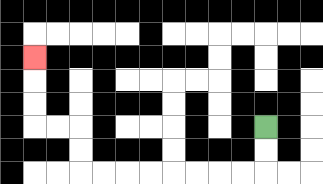{'start': '[11, 5]', 'end': '[1, 2]', 'path_directions': 'D,D,L,L,L,L,L,L,L,L,U,U,L,L,U,U,U', 'path_coordinates': '[[11, 5], [11, 6], [11, 7], [10, 7], [9, 7], [8, 7], [7, 7], [6, 7], [5, 7], [4, 7], [3, 7], [3, 6], [3, 5], [2, 5], [1, 5], [1, 4], [1, 3], [1, 2]]'}